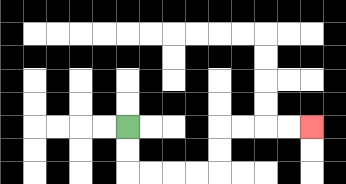{'start': '[5, 5]', 'end': '[13, 5]', 'path_directions': 'D,D,R,R,R,R,U,U,R,R,R,R', 'path_coordinates': '[[5, 5], [5, 6], [5, 7], [6, 7], [7, 7], [8, 7], [9, 7], [9, 6], [9, 5], [10, 5], [11, 5], [12, 5], [13, 5]]'}